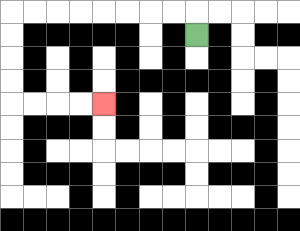{'start': '[8, 1]', 'end': '[4, 4]', 'path_directions': 'U,L,L,L,L,L,L,L,L,D,D,D,D,R,R,R,R', 'path_coordinates': '[[8, 1], [8, 0], [7, 0], [6, 0], [5, 0], [4, 0], [3, 0], [2, 0], [1, 0], [0, 0], [0, 1], [0, 2], [0, 3], [0, 4], [1, 4], [2, 4], [3, 4], [4, 4]]'}